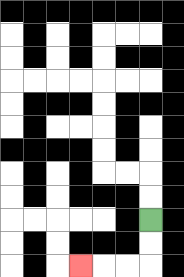{'start': '[6, 9]', 'end': '[3, 11]', 'path_directions': 'D,D,L,L,L', 'path_coordinates': '[[6, 9], [6, 10], [6, 11], [5, 11], [4, 11], [3, 11]]'}